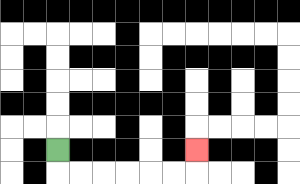{'start': '[2, 6]', 'end': '[8, 6]', 'path_directions': 'D,R,R,R,R,R,R,U', 'path_coordinates': '[[2, 6], [2, 7], [3, 7], [4, 7], [5, 7], [6, 7], [7, 7], [8, 7], [8, 6]]'}